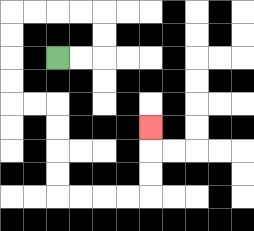{'start': '[2, 2]', 'end': '[6, 5]', 'path_directions': 'R,R,U,U,L,L,L,L,D,D,D,D,R,R,D,D,D,D,R,R,R,R,U,U,U', 'path_coordinates': '[[2, 2], [3, 2], [4, 2], [4, 1], [4, 0], [3, 0], [2, 0], [1, 0], [0, 0], [0, 1], [0, 2], [0, 3], [0, 4], [1, 4], [2, 4], [2, 5], [2, 6], [2, 7], [2, 8], [3, 8], [4, 8], [5, 8], [6, 8], [6, 7], [6, 6], [6, 5]]'}